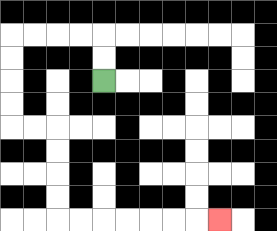{'start': '[4, 3]', 'end': '[9, 9]', 'path_directions': 'U,U,L,L,L,L,D,D,D,D,R,R,D,D,D,D,R,R,R,R,R,R,R', 'path_coordinates': '[[4, 3], [4, 2], [4, 1], [3, 1], [2, 1], [1, 1], [0, 1], [0, 2], [0, 3], [0, 4], [0, 5], [1, 5], [2, 5], [2, 6], [2, 7], [2, 8], [2, 9], [3, 9], [4, 9], [5, 9], [6, 9], [7, 9], [8, 9], [9, 9]]'}